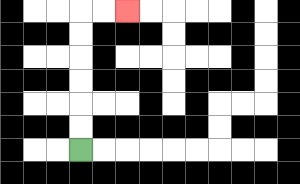{'start': '[3, 6]', 'end': '[5, 0]', 'path_directions': 'U,U,U,U,U,U,R,R', 'path_coordinates': '[[3, 6], [3, 5], [3, 4], [3, 3], [3, 2], [3, 1], [3, 0], [4, 0], [5, 0]]'}